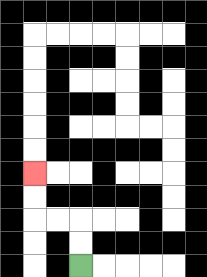{'start': '[3, 11]', 'end': '[1, 7]', 'path_directions': 'U,U,L,L,U,U', 'path_coordinates': '[[3, 11], [3, 10], [3, 9], [2, 9], [1, 9], [1, 8], [1, 7]]'}